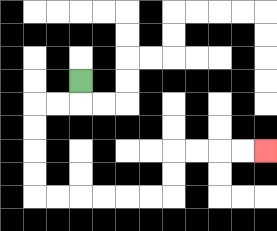{'start': '[3, 3]', 'end': '[11, 6]', 'path_directions': 'D,L,L,D,D,D,D,R,R,R,R,R,R,U,U,R,R,R,R', 'path_coordinates': '[[3, 3], [3, 4], [2, 4], [1, 4], [1, 5], [1, 6], [1, 7], [1, 8], [2, 8], [3, 8], [4, 8], [5, 8], [6, 8], [7, 8], [7, 7], [7, 6], [8, 6], [9, 6], [10, 6], [11, 6]]'}